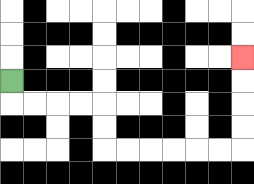{'start': '[0, 3]', 'end': '[10, 2]', 'path_directions': 'D,R,R,R,R,D,D,R,R,R,R,R,R,U,U,U,U', 'path_coordinates': '[[0, 3], [0, 4], [1, 4], [2, 4], [3, 4], [4, 4], [4, 5], [4, 6], [5, 6], [6, 6], [7, 6], [8, 6], [9, 6], [10, 6], [10, 5], [10, 4], [10, 3], [10, 2]]'}